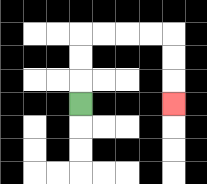{'start': '[3, 4]', 'end': '[7, 4]', 'path_directions': 'U,U,U,R,R,R,R,D,D,D', 'path_coordinates': '[[3, 4], [3, 3], [3, 2], [3, 1], [4, 1], [5, 1], [6, 1], [7, 1], [7, 2], [7, 3], [7, 4]]'}